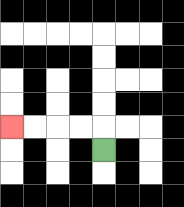{'start': '[4, 6]', 'end': '[0, 5]', 'path_directions': 'U,L,L,L,L', 'path_coordinates': '[[4, 6], [4, 5], [3, 5], [2, 5], [1, 5], [0, 5]]'}